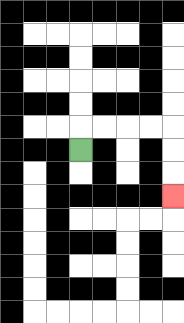{'start': '[3, 6]', 'end': '[7, 8]', 'path_directions': 'U,R,R,R,R,D,D,D', 'path_coordinates': '[[3, 6], [3, 5], [4, 5], [5, 5], [6, 5], [7, 5], [7, 6], [7, 7], [7, 8]]'}